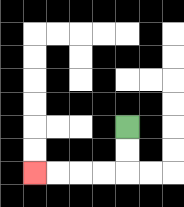{'start': '[5, 5]', 'end': '[1, 7]', 'path_directions': 'D,D,L,L,L,L', 'path_coordinates': '[[5, 5], [5, 6], [5, 7], [4, 7], [3, 7], [2, 7], [1, 7]]'}